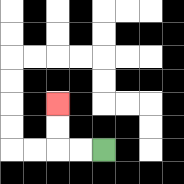{'start': '[4, 6]', 'end': '[2, 4]', 'path_directions': 'L,L,U,U', 'path_coordinates': '[[4, 6], [3, 6], [2, 6], [2, 5], [2, 4]]'}